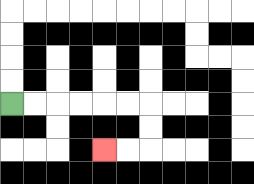{'start': '[0, 4]', 'end': '[4, 6]', 'path_directions': 'R,R,R,R,R,R,D,D,L,L', 'path_coordinates': '[[0, 4], [1, 4], [2, 4], [3, 4], [4, 4], [5, 4], [6, 4], [6, 5], [6, 6], [5, 6], [4, 6]]'}